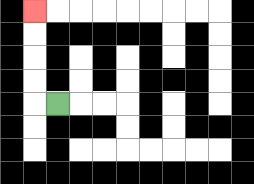{'start': '[2, 4]', 'end': '[1, 0]', 'path_directions': 'L,U,U,U,U', 'path_coordinates': '[[2, 4], [1, 4], [1, 3], [1, 2], [1, 1], [1, 0]]'}